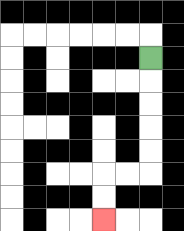{'start': '[6, 2]', 'end': '[4, 9]', 'path_directions': 'D,D,D,D,D,L,L,D,D', 'path_coordinates': '[[6, 2], [6, 3], [6, 4], [6, 5], [6, 6], [6, 7], [5, 7], [4, 7], [4, 8], [4, 9]]'}